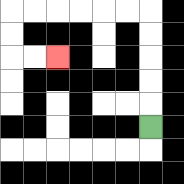{'start': '[6, 5]', 'end': '[2, 2]', 'path_directions': 'U,U,U,U,U,L,L,L,L,L,L,D,D,R,R', 'path_coordinates': '[[6, 5], [6, 4], [6, 3], [6, 2], [6, 1], [6, 0], [5, 0], [4, 0], [3, 0], [2, 0], [1, 0], [0, 0], [0, 1], [0, 2], [1, 2], [2, 2]]'}